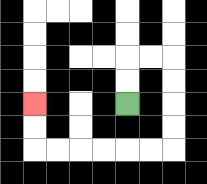{'start': '[5, 4]', 'end': '[1, 4]', 'path_directions': 'U,U,R,R,D,D,D,D,L,L,L,L,L,L,U,U', 'path_coordinates': '[[5, 4], [5, 3], [5, 2], [6, 2], [7, 2], [7, 3], [7, 4], [7, 5], [7, 6], [6, 6], [5, 6], [4, 6], [3, 6], [2, 6], [1, 6], [1, 5], [1, 4]]'}